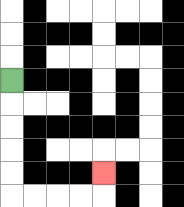{'start': '[0, 3]', 'end': '[4, 7]', 'path_directions': 'D,D,D,D,D,R,R,R,R,U', 'path_coordinates': '[[0, 3], [0, 4], [0, 5], [0, 6], [0, 7], [0, 8], [1, 8], [2, 8], [3, 8], [4, 8], [4, 7]]'}